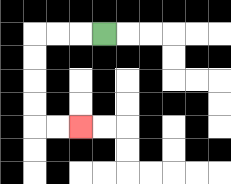{'start': '[4, 1]', 'end': '[3, 5]', 'path_directions': 'L,L,L,D,D,D,D,R,R', 'path_coordinates': '[[4, 1], [3, 1], [2, 1], [1, 1], [1, 2], [1, 3], [1, 4], [1, 5], [2, 5], [3, 5]]'}